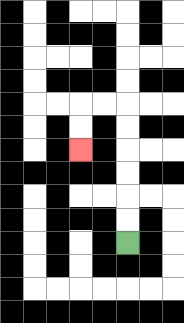{'start': '[5, 10]', 'end': '[3, 6]', 'path_directions': 'U,U,U,U,U,U,L,L,D,D', 'path_coordinates': '[[5, 10], [5, 9], [5, 8], [5, 7], [5, 6], [5, 5], [5, 4], [4, 4], [3, 4], [3, 5], [3, 6]]'}